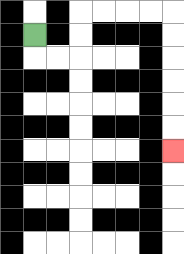{'start': '[1, 1]', 'end': '[7, 6]', 'path_directions': 'D,R,R,U,U,R,R,R,R,D,D,D,D,D,D', 'path_coordinates': '[[1, 1], [1, 2], [2, 2], [3, 2], [3, 1], [3, 0], [4, 0], [5, 0], [6, 0], [7, 0], [7, 1], [7, 2], [7, 3], [7, 4], [7, 5], [7, 6]]'}